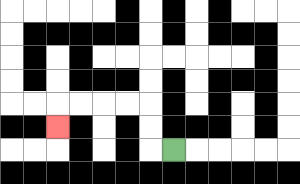{'start': '[7, 6]', 'end': '[2, 5]', 'path_directions': 'L,U,U,L,L,L,L,D', 'path_coordinates': '[[7, 6], [6, 6], [6, 5], [6, 4], [5, 4], [4, 4], [3, 4], [2, 4], [2, 5]]'}